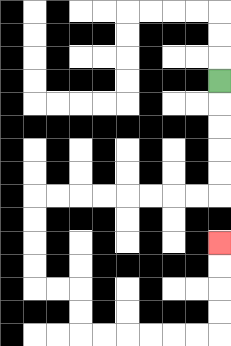{'start': '[9, 3]', 'end': '[9, 10]', 'path_directions': 'D,D,D,D,D,L,L,L,L,L,L,L,L,D,D,D,D,R,R,D,D,R,R,R,R,R,R,U,U,U,U', 'path_coordinates': '[[9, 3], [9, 4], [9, 5], [9, 6], [9, 7], [9, 8], [8, 8], [7, 8], [6, 8], [5, 8], [4, 8], [3, 8], [2, 8], [1, 8], [1, 9], [1, 10], [1, 11], [1, 12], [2, 12], [3, 12], [3, 13], [3, 14], [4, 14], [5, 14], [6, 14], [7, 14], [8, 14], [9, 14], [9, 13], [9, 12], [9, 11], [9, 10]]'}